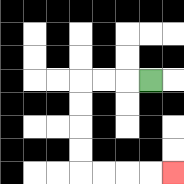{'start': '[6, 3]', 'end': '[7, 7]', 'path_directions': 'L,L,L,D,D,D,D,R,R,R,R', 'path_coordinates': '[[6, 3], [5, 3], [4, 3], [3, 3], [3, 4], [3, 5], [3, 6], [3, 7], [4, 7], [5, 7], [6, 7], [7, 7]]'}